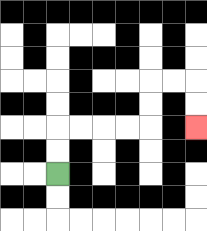{'start': '[2, 7]', 'end': '[8, 5]', 'path_directions': 'U,U,R,R,R,R,U,U,R,R,D,D', 'path_coordinates': '[[2, 7], [2, 6], [2, 5], [3, 5], [4, 5], [5, 5], [6, 5], [6, 4], [6, 3], [7, 3], [8, 3], [8, 4], [8, 5]]'}